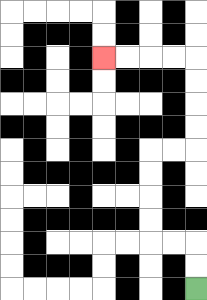{'start': '[8, 12]', 'end': '[4, 2]', 'path_directions': 'U,U,L,L,U,U,U,U,R,R,U,U,U,U,L,L,L,L', 'path_coordinates': '[[8, 12], [8, 11], [8, 10], [7, 10], [6, 10], [6, 9], [6, 8], [6, 7], [6, 6], [7, 6], [8, 6], [8, 5], [8, 4], [8, 3], [8, 2], [7, 2], [6, 2], [5, 2], [4, 2]]'}